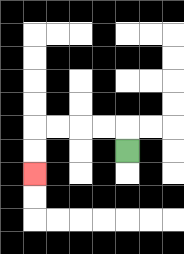{'start': '[5, 6]', 'end': '[1, 7]', 'path_directions': 'U,L,L,L,L,D,D', 'path_coordinates': '[[5, 6], [5, 5], [4, 5], [3, 5], [2, 5], [1, 5], [1, 6], [1, 7]]'}